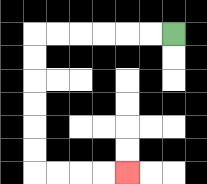{'start': '[7, 1]', 'end': '[5, 7]', 'path_directions': 'L,L,L,L,L,L,D,D,D,D,D,D,R,R,R,R', 'path_coordinates': '[[7, 1], [6, 1], [5, 1], [4, 1], [3, 1], [2, 1], [1, 1], [1, 2], [1, 3], [1, 4], [1, 5], [1, 6], [1, 7], [2, 7], [3, 7], [4, 7], [5, 7]]'}